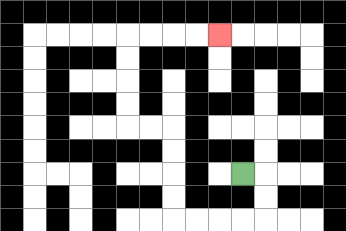{'start': '[10, 7]', 'end': '[9, 1]', 'path_directions': 'R,D,D,L,L,L,L,U,U,U,U,L,L,U,U,U,U,R,R,R,R', 'path_coordinates': '[[10, 7], [11, 7], [11, 8], [11, 9], [10, 9], [9, 9], [8, 9], [7, 9], [7, 8], [7, 7], [7, 6], [7, 5], [6, 5], [5, 5], [5, 4], [5, 3], [5, 2], [5, 1], [6, 1], [7, 1], [8, 1], [9, 1]]'}